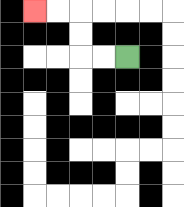{'start': '[5, 2]', 'end': '[1, 0]', 'path_directions': 'L,L,U,U,L,L', 'path_coordinates': '[[5, 2], [4, 2], [3, 2], [3, 1], [3, 0], [2, 0], [1, 0]]'}